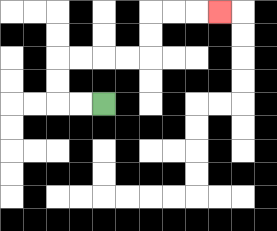{'start': '[4, 4]', 'end': '[9, 0]', 'path_directions': 'L,L,U,U,R,R,R,R,U,U,R,R,R', 'path_coordinates': '[[4, 4], [3, 4], [2, 4], [2, 3], [2, 2], [3, 2], [4, 2], [5, 2], [6, 2], [6, 1], [6, 0], [7, 0], [8, 0], [9, 0]]'}